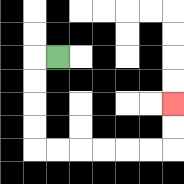{'start': '[2, 2]', 'end': '[7, 4]', 'path_directions': 'L,D,D,D,D,R,R,R,R,R,R,U,U', 'path_coordinates': '[[2, 2], [1, 2], [1, 3], [1, 4], [1, 5], [1, 6], [2, 6], [3, 6], [4, 6], [5, 6], [6, 6], [7, 6], [7, 5], [7, 4]]'}